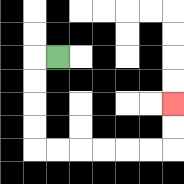{'start': '[2, 2]', 'end': '[7, 4]', 'path_directions': 'L,D,D,D,D,R,R,R,R,R,R,U,U', 'path_coordinates': '[[2, 2], [1, 2], [1, 3], [1, 4], [1, 5], [1, 6], [2, 6], [3, 6], [4, 6], [5, 6], [6, 6], [7, 6], [7, 5], [7, 4]]'}